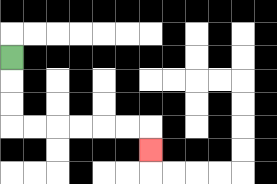{'start': '[0, 2]', 'end': '[6, 6]', 'path_directions': 'D,D,D,R,R,R,R,R,R,D', 'path_coordinates': '[[0, 2], [0, 3], [0, 4], [0, 5], [1, 5], [2, 5], [3, 5], [4, 5], [5, 5], [6, 5], [6, 6]]'}